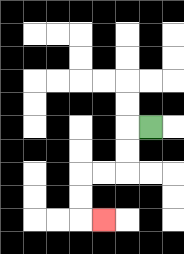{'start': '[6, 5]', 'end': '[4, 9]', 'path_directions': 'L,D,D,L,L,D,D,R', 'path_coordinates': '[[6, 5], [5, 5], [5, 6], [5, 7], [4, 7], [3, 7], [3, 8], [3, 9], [4, 9]]'}